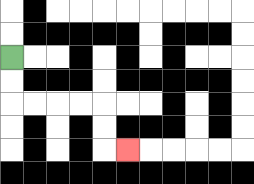{'start': '[0, 2]', 'end': '[5, 6]', 'path_directions': 'D,D,R,R,R,R,D,D,R', 'path_coordinates': '[[0, 2], [0, 3], [0, 4], [1, 4], [2, 4], [3, 4], [4, 4], [4, 5], [4, 6], [5, 6]]'}